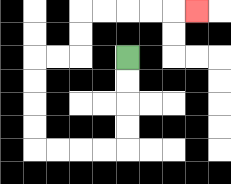{'start': '[5, 2]', 'end': '[8, 0]', 'path_directions': 'D,D,D,D,L,L,L,L,U,U,U,U,R,R,U,U,R,R,R,R,R', 'path_coordinates': '[[5, 2], [5, 3], [5, 4], [5, 5], [5, 6], [4, 6], [3, 6], [2, 6], [1, 6], [1, 5], [1, 4], [1, 3], [1, 2], [2, 2], [3, 2], [3, 1], [3, 0], [4, 0], [5, 0], [6, 0], [7, 0], [8, 0]]'}